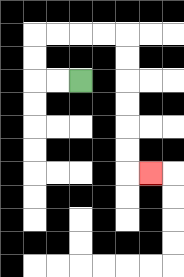{'start': '[3, 3]', 'end': '[6, 7]', 'path_directions': 'L,L,U,U,R,R,R,R,D,D,D,D,D,D,R', 'path_coordinates': '[[3, 3], [2, 3], [1, 3], [1, 2], [1, 1], [2, 1], [3, 1], [4, 1], [5, 1], [5, 2], [5, 3], [5, 4], [5, 5], [5, 6], [5, 7], [6, 7]]'}